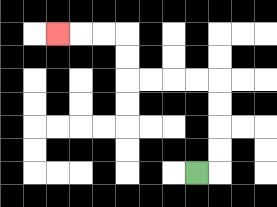{'start': '[8, 7]', 'end': '[2, 1]', 'path_directions': 'R,U,U,U,U,L,L,L,L,U,U,L,L,L', 'path_coordinates': '[[8, 7], [9, 7], [9, 6], [9, 5], [9, 4], [9, 3], [8, 3], [7, 3], [6, 3], [5, 3], [5, 2], [5, 1], [4, 1], [3, 1], [2, 1]]'}